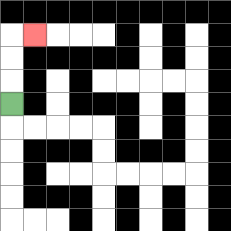{'start': '[0, 4]', 'end': '[1, 1]', 'path_directions': 'U,U,U,R', 'path_coordinates': '[[0, 4], [0, 3], [0, 2], [0, 1], [1, 1]]'}